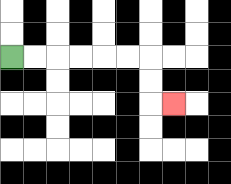{'start': '[0, 2]', 'end': '[7, 4]', 'path_directions': 'R,R,R,R,R,R,D,D,R', 'path_coordinates': '[[0, 2], [1, 2], [2, 2], [3, 2], [4, 2], [5, 2], [6, 2], [6, 3], [6, 4], [7, 4]]'}